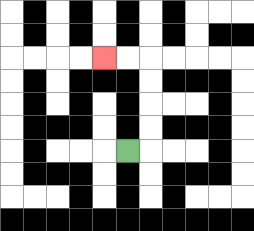{'start': '[5, 6]', 'end': '[4, 2]', 'path_directions': 'R,U,U,U,U,L,L', 'path_coordinates': '[[5, 6], [6, 6], [6, 5], [6, 4], [6, 3], [6, 2], [5, 2], [4, 2]]'}